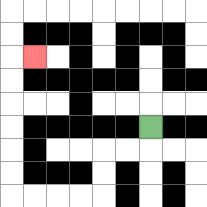{'start': '[6, 5]', 'end': '[1, 2]', 'path_directions': 'D,L,L,D,D,L,L,L,L,U,U,U,U,U,U,R', 'path_coordinates': '[[6, 5], [6, 6], [5, 6], [4, 6], [4, 7], [4, 8], [3, 8], [2, 8], [1, 8], [0, 8], [0, 7], [0, 6], [0, 5], [0, 4], [0, 3], [0, 2], [1, 2]]'}